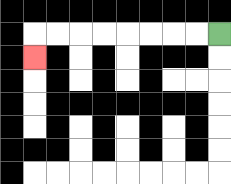{'start': '[9, 1]', 'end': '[1, 2]', 'path_directions': 'L,L,L,L,L,L,L,L,D', 'path_coordinates': '[[9, 1], [8, 1], [7, 1], [6, 1], [5, 1], [4, 1], [3, 1], [2, 1], [1, 1], [1, 2]]'}